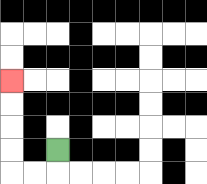{'start': '[2, 6]', 'end': '[0, 3]', 'path_directions': 'D,L,L,U,U,U,U', 'path_coordinates': '[[2, 6], [2, 7], [1, 7], [0, 7], [0, 6], [0, 5], [0, 4], [0, 3]]'}